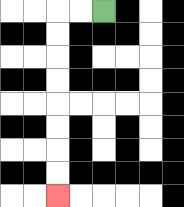{'start': '[4, 0]', 'end': '[2, 8]', 'path_directions': 'L,L,D,D,D,D,D,D,D,D', 'path_coordinates': '[[4, 0], [3, 0], [2, 0], [2, 1], [2, 2], [2, 3], [2, 4], [2, 5], [2, 6], [2, 7], [2, 8]]'}